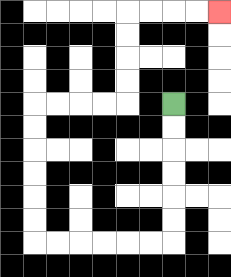{'start': '[7, 4]', 'end': '[9, 0]', 'path_directions': 'D,D,D,D,D,D,L,L,L,L,L,L,U,U,U,U,U,U,R,R,R,R,U,U,U,U,R,R,R,R', 'path_coordinates': '[[7, 4], [7, 5], [7, 6], [7, 7], [7, 8], [7, 9], [7, 10], [6, 10], [5, 10], [4, 10], [3, 10], [2, 10], [1, 10], [1, 9], [1, 8], [1, 7], [1, 6], [1, 5], [1, 4], [2, 4], [3, 4], [4, 4], [5, 4], [5, 3], [5, 2], [5, 1], [5, 0], [6, 0], [7, 0], [8, 0], [9, 0]]'}